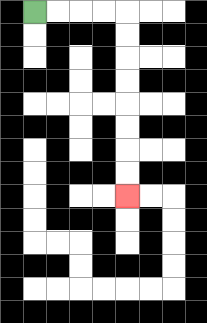{'start': '[1, 0]', 'end': '[5, 8]', 'path_directions': 'R,R,R,R,D,D,D,D,D,D,D,D', 'path_coordinates': '[[1, 0], [2, 0], [3, 0], [4, 0], [5, 0], [5, 1], [5, 2], [5, 3], [5, 4], [5, 5], [5, 6], [5, 7], [5, 8]]'}